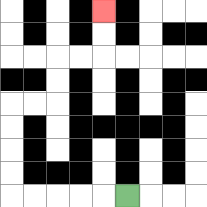{'start': '[5, 8]', 'end': '[4, 0]', 'path_directions': 'L,L,L,L,L,U,U,U,U,R,R,U,U,R,R,U,U', 'path_coordinates': '[[5, 8], [4, 8], [3, 8], [2, 8], [1, 8], [0, 8], [0, 7], [0, 6], [0, 5], [0, 4], [1, 4], [2, 4], [2, 3], [2, 2], [3, 2], [4, 2], [4, 1], [4, 0]]'}